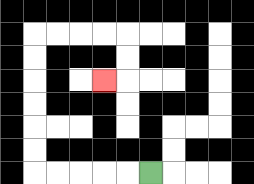{'start': '[6, 7]', 'end': '[4, 3]', 'path_directions': 'L,L,L,L,L,U,U,U,U,U,U,R,R,R,R,D,D,L', 'path_coordinates': '[[6, 7], [5, 7], [4, 7], [3, 7], [2, 7], [1, 7], [1, 6], [1, 5], [1, 4], [1, 3], [1, 2], [1, 1], [2, 1], [3, 1], [4, 1], [5, 1], [5, 2], [5, 3], [4, 3]]'}